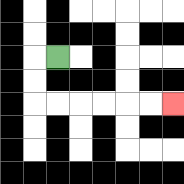{'start': '[2, 2]', 'end': '[7, 4]', 'path_directions': 'L,D,D,R,R,R,R,R,R', 'path_coordinates': '[[2, 2], [1, 2], [1, 3], [1, 4], [2, 4], [3, 4], [4, 4], [5, 4], [6, 4], [7, 4]]'}